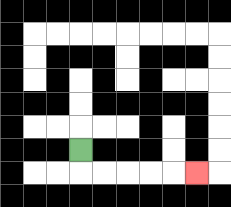{'start': '[3, 6]', 'end': '[8, 7]', 'path_directions': 'D,R,R,R,R,R', 'path_coordinates': '[[3, 6], [3, 7], [4, 7], [5, 7], [6, 7], [7, 7], [8, 7]]'}